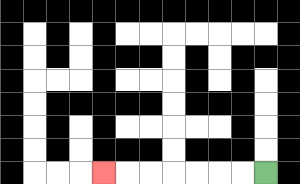{'start': '[11, 7]', 'end': '[4, 7]', 'path_directions': 'L,L,L,L,L,L,L', 'path_coordinates': '[[11, 7], [10, 7], [9, 7], [8, 7], [7, 7], [6, 7], [5, 7], [4, 7]]'}